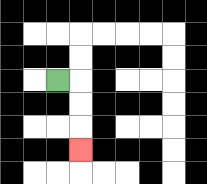{'start': '[2, 3]', 'end': '[3, 6]', 'path_directions': 'R,D,D,D', 'path_coordinates': '[[2, 3], [3, 3], [3, 4], [3, 5], [3, 6]]'}